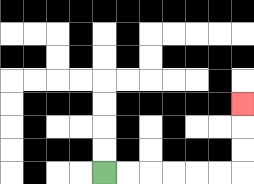{'start': '[4, 7]', 'end': '[10, 4]', 'path_directions': 'R,R,R,R,R,R,U,U,U', 'path_coordinates': '[[4, 7], [5, 7], [6, 7], [7, 7], [8, 7], [9, 7], [10, 7], [10, 6], [10, 5], [10, 4]]'}